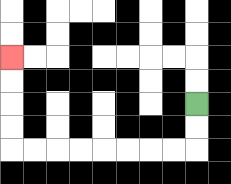{'start': '[8, 4]', 'end': '[0, 2]', 'path_directions': 'D,D,L,L,L,L,L,L,L,L,U,U,U,U', 'path_coordinates': '[[8, 4], [8, 5], [8, 6], [7, 6], [6, 6], [5, 6], [4, 6], [3, 6], [2, 6], [1, 6], [0, 6], [0, 5], [0, 4], [0, 3], [0, 2]]'}